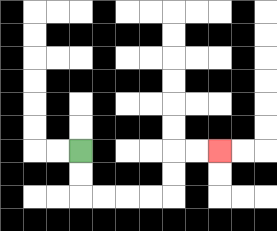{'start': '[3, 6]', 'end': '[9, 6]', 'path_directions': 'D,D,R,R,R,R,U,U,R,R', 'path_coordinates': '[[3, 6], [3, 7], [3, 8], [4, 8], [5, 8], [6, 8], [7, 8], [7, 7], [7, 6], [8, 6], [9, 6]]'}